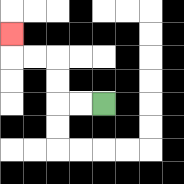{'start': '[4, 4]', 'end': '[0, 1]', 'path_directions': 'L,L,U,U,L,L,U', 'path_coordinates': '[[4, 4], [3, 4], [2, 4], [2, 3], [2, 2], [1, 2], [0, 2], [0, 1]]'}